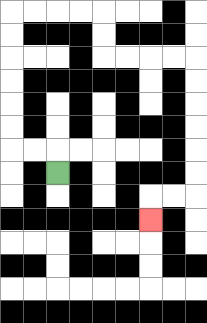{'start': '[2, 7]', 'end': '[6, 9]', 'path_directions': 'U,L,L,U,U,U,U,U,U,R,R,R,R,D,D,R,R,R,R,D,D,D,D,D,D,L,L,D', 'path_coordinates': '[[2, 7], [2, 6], [1, 6], [0, 6], [0, 5], [0, 4], [0, 3], [0, 2], [0, 1], [0, 0], [1, 0], [2, 0], [3, 0], [4, 0], [4, 1], [4, 2], [5, 2], [6, 2], [7, 2], [8, 2], [8, 3], [8, 4], [8, 5], [8, 6], [8, 7], [8, 8], [7, 8], [6, 8], [6, 9]]'}